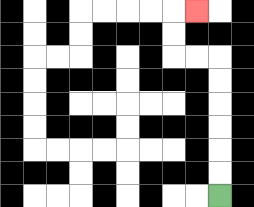{'start': '[9, 8]', 'end': '[8, 0]', 'path_directions': 'U,U,U,U,U,U,L,L,U,U,R', 'path_coordinates': '[[9, 8], [9, 7], [9, 6], [9, 5], [9, 4], [9, 3], [9, 2], [8, 2], [7, 2], [7, 1], [7, 0], [8, 0]]'}